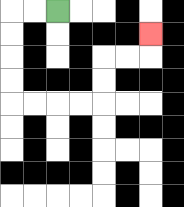{'start': '[2, 0]', 'end': '[6, 1]', 'path_directions': 'L,L,D,D,D,D,R,R,R,R,U,U,R,R,U', 'path_coordinates': '[[2, 0], [1, 0], [0, 0], [0, 1], [0, 2], [0, 3], [0, 4], [1, 4], [2, 4], [3, 4], [4, 4], [4, 3], [4, 2], [5, 2], [6, 2], [6, 1]]'}